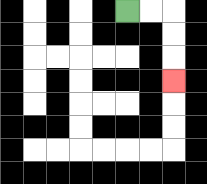{'start': '[5, 0]', 'end': '[7, 3]', 'path_directions': 'R,R,D,D,D', 'path_coordinates': '[[5, 0], [6, 0], [7, 0], [7, 1], [7, 2], [7, 3]]'}